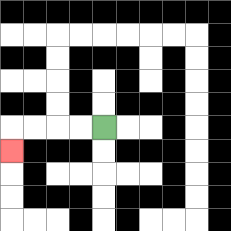{'start': '[4, 5]', 'end': '[0, 6]', 'path_directions': 'L,L,L,L,D', 'path_coordinates': '[[4, 5], [3, 5], [2, 5], [1, 5], [0, 5], [0, 6]]'}